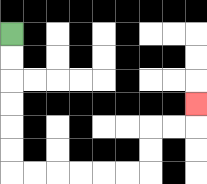{'start': '[0, 1]', 'end': '[8, 4]', 'path_directions': 'D,D,D,D,D,D,R,R,R,R,R,R,U,U,R,R,U', 'path_coordinates': '[[0, 1], [0, 2], [0, 3], [0, 4], [0, 5], [0, 6], [0, 7], [1, 7], [2, 7], [3, 7], [4, 7], [5, 7], [6, 7], [6, 6], [6, 5], [7, 5], [8, 5], [8, 4]]'}